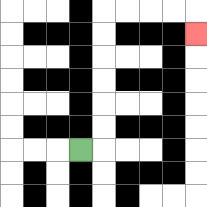{'start': '[3, 6]', 'end': '[8, 1]', 'path_directions': 'R,U,U,U,U,U,U,R,R,R,R,D', 'path_coordinates': '[[3, 6], [4, 6], [4, 5], [4, 4], [4, 3], [4, 2], [4, 1], [4, 0], [5, 0], [6, 0], [7, 0], [8, 0], [8, 1]]'}